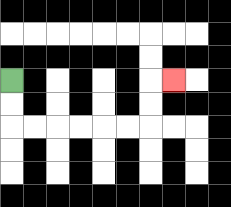{'start': '[0, 3]', 'end': '[7, 3]', 'path_directions': 'D,D,R,R,R,R,R,R,U,U,R', 'path_coordinates': '[[0, 3], [0, 4], [0, 5], [1, 5], [2, 5], [3, 5], [4, 5], [5, 5], [6, 5], [6, 4], [6, 3], [7, 3]]'}